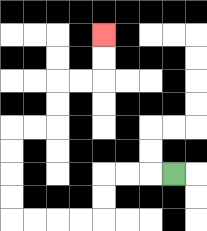{'start': '[7, 7]', 'end': '[4, 1]', 'path_directions': 'L,L,L,D,D,L,L,L,L,U,U,U,U,R,R,U,U,R,R,U,U', 'path_coordinates': '[[7, 7], [6, 7], [5, 7], [4, 7], [4, 8], [4, 9], [3, 9], [2, 9], [1, 9], [0, 9], [0, 8], [0, 7], [0, 6], [0, 5], [1, 5], [2, 5], [2, 4], [2, 3], [3, 3], [4, 3], [4, 2], [4, 1]]'}